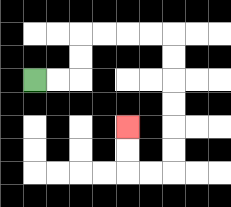{'start': '[1, 3]', 'end': '[5, 5]', 'path_directions': 'R,R,U,U,R,R,R,R,D,D,D,D,D,D,L,L,U,U', 'path_coordinates': '[[1, 3], [2, 3], [3, 3], [3, 2], [3, 1], [4, 1], [5, 1], [6, 1], [7, 1], [7, 2], [7, 3], [7, 4], [7, 5], [7, 6], [7, 7], [6, 7], [5, 7], [5, 6], [5, 5]]'}